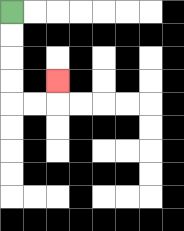{'start': '[0, 0]', 'end': '[2, 3]', 'path_directions': 'D,D,D,D,R,R,U', 'path_coordinates': '[[0, 0], [0, 1], [0, 2], [0, 3], [0, 4], [1, 4], [2, 4], [2, 3]]'}